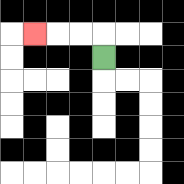{'start': '[4, 2]', 'end': '[1, 1]', 'path_directions': 'U,L,L,L', 'path_coordinates': '[[4, 2], [4, 1], [3, 1], [2, 1], [1, 1]]'}